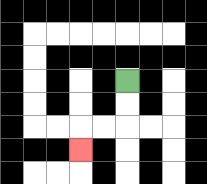{'start': '[5, 3]', 'end': '[3, 6]', 'path_directions': 'D,D,L,L,D', 'path_coordinates': '[[5, 3], [5, 4], [5, 5], [4, 5], [3, 5], [3, 6]]'}